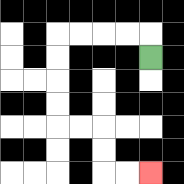{'start': '[6, 2]', 'end': '[6, 7]', 'path_directions': 'U,L,L,L,L,D,D,D,D,R,R,D,D,R,R', 'path_coordinates': '[[6, 2], [6, 1], [5, 1], [4, 1], [3, 1], [2, 1], [2, 2], [2, 3], [2, 4], [2, 5], [3, 5], [4, 5], [4, 6], [4, 7], [5, 7], [6, 7]]'}